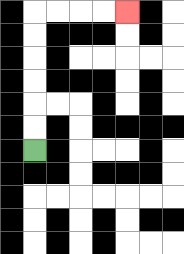{'start': '[1, 6]', 'end': '[5, 0]', 'path_directions': 'U,U,U,U,U,U,R,R,R,R', 'path_coordinates': '[[1, 6], [1, 5], [1, 4], [1, 3], [1, 2], [1, 1], [1, 0], [2, 0], [3, 0], [4, 0], [5, 0]]'}